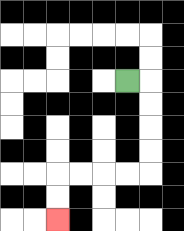{'start': '[5, 3]', 'end': '[2, 9]', 'path_directions': 'R,D,D,D,D,L,L,L,L,D,D', 'path_coordinates': '[[5, 3], [6, 3], [6, 4], [6, 5], [6, 6], [6, 7], [5, 7], [4, 7], [3, 7], [2, 7], [2, 8], [2, 9]]'}